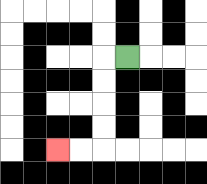{'start': '[5, 2]', 'end': '[2, 6]', 'path_directions': 'L,D,D,D,D,L,L', 'path_coordinates': '[[5, 2], [4, 2], [4, 3], [4, 4], [4, 5], [4, 6], [3, 6], [2, 6]]'}